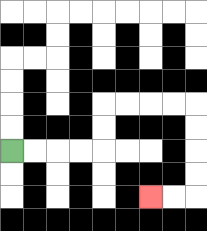{'start': '[0, 6]', 'end': '[6, 8]', 'path_directions': 'R,R,R,R,U,U,R,R,R,R,D,D,D,D,L,L', 'path_coordinates': '[[0, 6], [1, 6], [2, 6], [3, 6], [4, 6], [4, 5], [4, 4], [5, 4], [6, 4], [7, 4], [8, 4], [8, 5], [8, 6], [8, 7], [8, 8], [7, 8], [6, 8]]'}